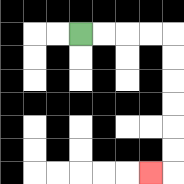{'start': '[3, 1]', 'end': '[6, 7]', 'path_directions': 'R,R,R,R,D,D,D,D,D,D,L', 'path_coordinates': '[[3, 1], [4, 1], [5, 1], [6, 1], [7, 1], [7, 2], [7, 3], [7, 4], [7, 5], [7, 6], [7, 7], [6, 7]]'}